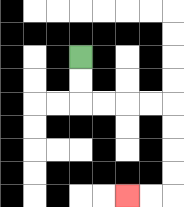{'start': '[3, 2]', 'end': '[5, 8]', 'path_directions': 'D,D,R,R,R,R,D,D,D,D,L,L', 'path_coordinates': '[[3, 2], [3, 3], [3, 4], [4, 4], [5, 4], [6, 4], [7, 4], [7, 5], [7, 6], [7, 7], [7, 8], [6, 8], [5, 8]]'}